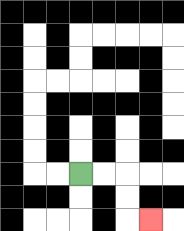{'start': '[3, 7]', 'end': '[6, 9]', 'path_directions': 'R,R,D,D,R', 'path_coordinates': '[[3, 7], [4, 7], [5, 7], [5, 8], [5, 9], [6, 9]]'}